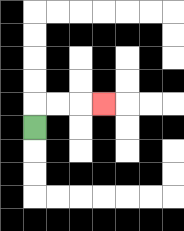{'start': '[1, 5]', 'end': '[4, 4]', 'path_directions': 'U,R,R,R', 'path_coordinates': '[[1, 5], [1, 4], [2, 4], [3, 4], [4, 4]]'}